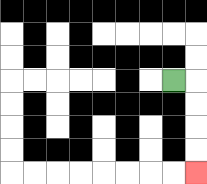{'start': '[7, 3]', 'end': '[8, 7]', 'path_directions': 'R,D,D,D,D', 'path_coordinates': '[[7, 3], [8, 3], [8, 4], [8, 5], [8, 6], [8, 7]]'}